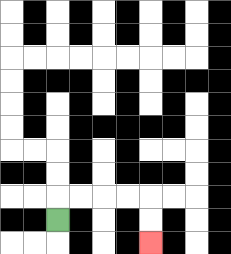{'start': '[2, 9]', 'end': '[6, 10]', 'path_directions': 'U,R,R,R,R,D,D', 'path_coordinates': '[[2, 9], [2, 8], [3, 8], [4, 8], [5, 8], [6, 8], [6, 9], [6, 10]]'}